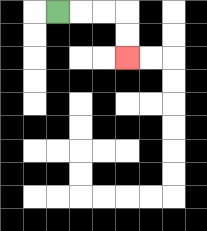{'start': '[2, 0]', 'end': '[5, 2]', 'path_directions': 'R,R,R,D,D', 'path_coordinates': '[[2, 0], [3, 0], [4, 0], [5, 0], [5, 1], [5, 2]]'}